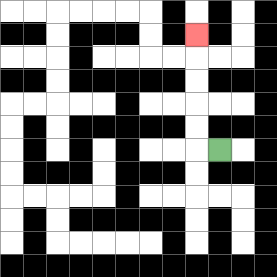{'start': '[9, 6]', 'end': '[8, 1]', 'path_directions': 'L,U,U,U,U,U', 'path_coordinates': '[[9, 6], [8, 6], [8, 5], [8, 4], [8, 3], [8, 2], [8, 1]]'}